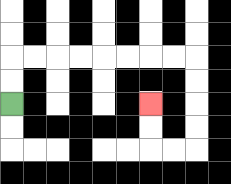{'start': '[0, 4]', 'end': '[6, 4]', 'path_directions': 'U,U,R,R,R,R,R,R,R,R,D,D,D,D,L,L,U,U', 'path_coordinates': '[[0, 4], [0, 3], [0, 2], [1, 2], [2, 2], [3, 2], [4, 2], [5, 2], [6, 2], [7, 2], [8, 2], [8, 3], [8, 4], [8, 5], [8, 6], [7, 6], [6, 6], [6, 5], [6, 4]]'}